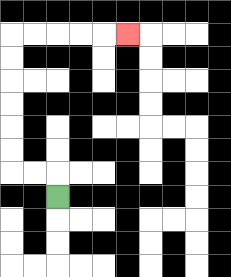{'start': '[2, 8]', 'end': '[5, 1]', 'path_directions': 'U,L,L,U,U,U,U,U,U,R,R,R,R,R', 'path_coordinates': '[[2, 8], [2, 7], [1, 7], [0, 7], [0, 6], [0, 5], [0, 4], [0, 3], [0, 2], [0, 1], [1, 1], [2, 1], [3, 1], [4, 1], [5, 1]]'}